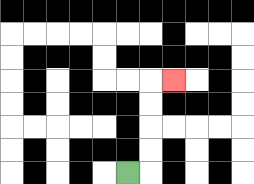{'start': '[5, 7]', 'end': '[7, 3]', 'path_directions': 'R,U,U,U,U,R', 'path_coordinates': '[[5, 7], [6, 7], [6, 6], [6, 5], [6, 4], [6, 3], [7, 3]]'}